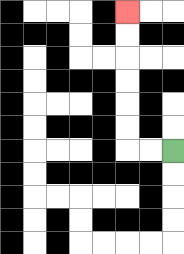{'start': '[7, 6]', 'end': '[5, 0]', 'path_directions': 'L,L,U,U,U,U,U,U', 'path_coordinates': '[[7, 6], [6, 6], [5, 6], [5, 5], [5, 4], [5, 3], [5, 2], [5, 1], [5, 0]]'}